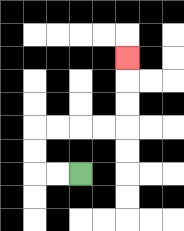{'start': '[3, 7]', 'end': '[5, 2]', 'path_directions': 'L,L,U,U,R,R,R,R,U,U,U', 'path_coordinates': '[[3, 7], [2, 7], [1, 7], [1, 6], [1, 5], [2, 5], [3, 5], [4, 5], [5, 5], [5, 4], [5, 3], [5, 2]]'}